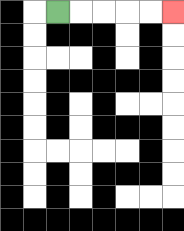{'start': '[2, 0]', 'end': '[7, 0]', 'path_directions': 'R,R,R,R,R', 'path_coordinates': '[[2, 0], [3, 0], [4, 0], [5, 0], [6, 0], [7, 0]]'}